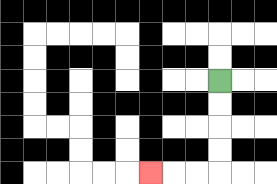{'start': '[9, 3]', 'end': '[6, 7]', 'path_directions': 'D,D,D,D,L,L,L', 'path_coordinates': '[[9, 3], [9, 4], [9, 5], [9, 6], [9, 7], [8, 7], [7, 7], [6, 7]]'}